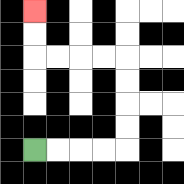{'start': '[1, 6]', 'end': '[1, 0]', 'path_directions': 'R,R,R,R,U,U,U,U,L,L,L,L,U,U', 'path_coordinates': '[[1, 6], [2, 6], [3, 6], [4, 6], [5, 6], [5, 5], [5, 4], [5, 3], [5, 2], [4, 2], [3, 2], [2, 2], [1, 2], [1, 1], [1, 0]]'}